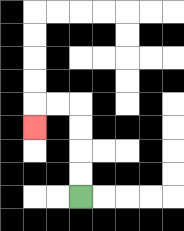{'start': '[3, 8]', 'end': '[1, 5]', 'path_directions': 'U,U,U,U,L,L,D', 'path_coordinates': '[[3, 8], [3, 7], [3, 6], [3, 5], [3, 4], [2, 4], [1, 4], [1, 5]]'}